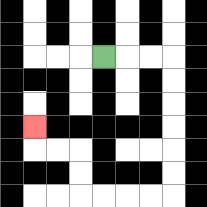{'start': '[4, 2]', 'end': '[1, 5]', 'path_directions': 'R,R,R,D,D,D,D,D,D,L,L,L,L,U,U,L,L,U', 'path_coordinates': '[[4, 2], [5, 2], [6, 2], [7, 2], [7, 3], [7, 4], [7, 5], [7, 6], [7, 7], [7, 8], [6, 8], [5, 8], [4, 8], [3, 8], [3, 7], [3, 6], [2, 6], [1, 6], [1, 5]]'}